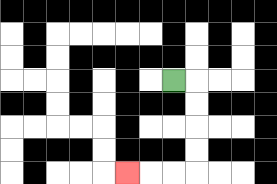{'start': '[7, 3]', 'end': '[5, 7]', 'path_directions': 'R,D,D,D,D,L,L,L', 'path_coordinates': '[[7, 3], [8, 3], [8, 4], [8, 5], [8, 6], [8, 7], [7, 7], [6, 7], [5, 7]]'}